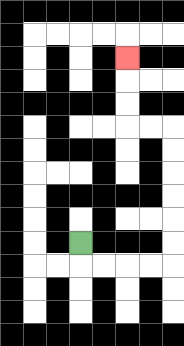{'start': '[3, 10]', 'end': '[5, 2]', 'path_directions': 'D,R,R,R,R,U,U,U,U,U,U,L,L,U,U,U', 'path_coordinates': '[[3, 10], [3, 11], [4, 11], [5, 11], [6, 11], [7, 11], [7, 10], [7, 9], [7, 8], [7, 7], [7, 6], [7, 5], [6, 5], [5, 5], [5, 4], [5, 3], [5, 2]]'}